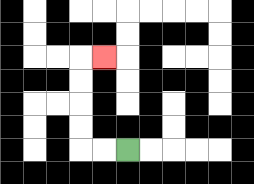{'start': '[5, 6]', 'end': '[4, 2]', 'path_directions': 'L,L,U,U,U,U,R', 'path_coordinates': '[[5, 6], [4, 6], [3, 6], [3, 5], [3, 4], [3, 3], [3, 2], [4, 2]]'}